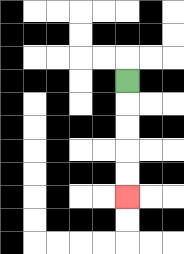{'start': '[5, 3]', 'end': '[5, 8]', 'path_directions': 'D,D,D,D,D', 'path_coordinates': '[[5, 3], [5, 4], [5, 5], [5, 6], [5, 7], [5, 8]]'}